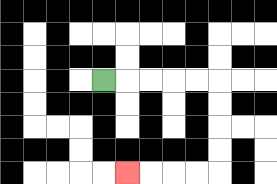{'start': '[4, 3]', 'end': '[5, 7]', 'path_directions': 'R,R,R,R,R,D,D,D,D,L,L,L,L', 'path_coordinates': '[[4, 3], [5, 3], [6, 3], [7, 3], [8, 3], [9, 3], [9, 4], [9, 5], [9, 6], [9, 7], [8, 7], [7, 7], [6, 7], [5, 7]]'}